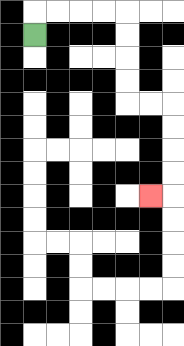{'start': '[1, 1]', 'end': '[6, 8]', 'path_directions': 'U,R,R,R,R,D,D,D,D,R,R,D,D,D,D,L', 'path_coordinates': '[[1, 1], [1, 0], [2, 0], [3, 0], [4, 0], [5, 0], [5, 1], [5, 2], [5, 3], [5, 4], [6, 4], [7, 4], [7, 5], [7, 6], [7, 7], [7, 8], [6, 8]]'}